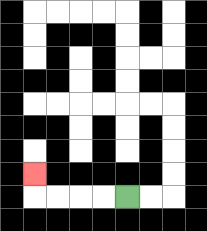{'start': '[5, 8]', 'end': '[1, 7]', 'path_directions': 'L,L,L,L,U', 'path_coordinates': '[[5, 8], [4, 8], [3, 8], [2, 8], [1, 8], [1, 7]]'}